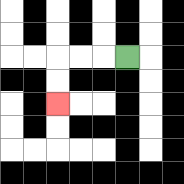{'start': '[5, 2]', 'end': '[2, 4]', 'path_directions': 'L,L,L,D,D', 'path_coordinates': '[[5, 2], [4, 2], [3, 2], [2, 2], [2, 3], [2, 4]]'}